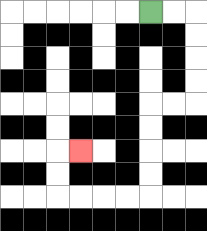{'start': '[6, 0]', 'end': '[3, 6]', 'path_directions': 'R,R,D,D,D,D,L,L,D,D,D,D,L,L,L,L,U,U,R', 'path_coordinates': '[[6, 0], [7, 0], [8, 0], [8, 1], [8, 2], [8, 3], [8, 4], [7, 4], [6, 4], [6, 5], [6, 6], [6, 7], [6, 8], [5, 8], [4, 8], [3, 8], [2, 8], [2, 7], [2, 6], [3, 6]]'}